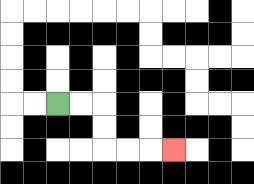{'start': '[2, 4]', 'end': '[7, 6]', 'path_directions': 'R,R,D,D,R,R,R', 'path_coordinates': '[[2, 4], [3, 4], [4, 4], [4, 5], [4, 6], [5, 6], [6, 6], [7, 6]]'}